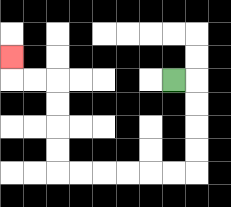{'start': '[7, 3]', 'end': '[0, 2]', 'path_directions': 'R,D,D,D,D,L,L,L,L,L,L,U,U,U,U,L,L,U', 'path_coordinates': '[[7, 3], [8, 3], [8, 4], [8, 5], [8, 6], [8, 7], [7, 7], [6, 7], [5, 7], [4, 7], [3, 7], [2, 7], [2, 6], [2, 5], [2, 4], [2, 3], [1, 3], [0, 3], [0, 2]]'}